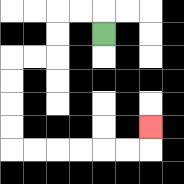{'start': '[4, 1]', 'end': '[6, 5]', 'path_directions': 'U,L,L,D,D,L,L,D,D,D,D,R,R,R,R,R,R,U', 'path_coordinates': '[[4, 1], [4, 0], [3, 0], [2, 0], [2, 1], [2, 2], [1, 2], [0, 2], [0, 3], [0, 4], [0, 5], [0, 6], [1, 6], [2, 6], [3, 6], [4, 6], [5, 6], [6, 6], [6, 5]]'}